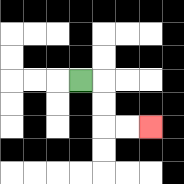{'start': '[3, 3]', 'end': '[6, 5]', 'path_directions': 'R,D,D,R,R', 'path_coordinates': '[[3, 3], [4, 3], [4, 4], [4, 5], [5, 5], [6, 5]]'}